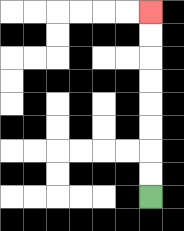{'start': '[6, 8]', 'end': '[6, 0]', 'path_directions': 'U,U,U,U,U,U,U,U', 'path_coordinates': '[[6, 8], [6, 7], [6, 6], [6, 5], [6, 4], [6, 3], [6, 2], [6, 1], [6, 0]]'}